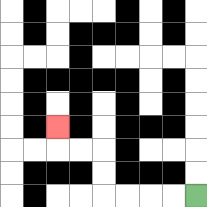{'start': '[8, 8]', 'end': '[2, 5]', 'path_directions': 'L,L,L,L,U,U,L,L,U', 'path_coordinates': '[[8, 8], [7, 8], [6, 8], [5, 8], [4, 8], [4, 7], [4, 6], [3, 6], [2, 6], [2, 5]]'}